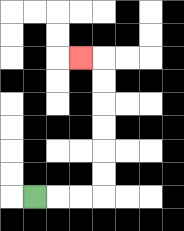{'start': '[1, 8]', 'end': '[3, 2]', 'path_directions': 'R,R,R,U,U,U,U,U,U,L', 'path_coordinates': '[[1, 8], [2, 8], [3, 8], [4, 8], [4, 7], [4, 6], [4, 5], [4, 4], [4, 3], [4, 2], [3, 2]]'}